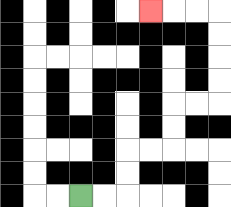{'start': '[3, 8]', 'end': '[6, 0]', 'path_directions': 'R,R,U,U,R,R,U,U,R,R,U,U,U,U,L,L,L', 'path_coordinates': '[[3, 8], [4, 8], [5, 8], [5, 7], [5, 6], [6, 6], [7, 6], [7, 5], [7, 4], [8, 4], [9, 4], [9, 3], [9, 2], [9, 1], [9, 0], [8, 0], [7, 0], [6, 0]]'}